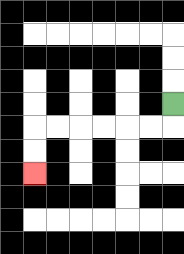{'start': '[7, 4]', 'end': '[1, 7]', 'path_directions': 'D,L,L,L,L,L,L,D,D', 'path_coordinates': '[[7, 4], [7, 5], [6, 5], [5, 5], [4, 5], [3, 5], [2, 5], [1, 5], [1, 6], [1, 7]]'}